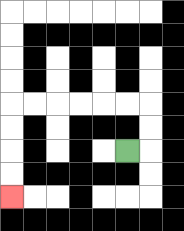{'start': '[5, 6]', 'end': '[0, 8]', 'path_directions': 'R,U,U,L,L,L,L,L,L,D,D,D,D', 'path_coordinates': '[[5, 6], [6, 6], [6, 5], [6, 4], [5, 4], [4, 4], [3, 4], [2, 4], [1, 4], [0, 4], [0, 5], [0, 6], [0, 7], [0, 8]]'}